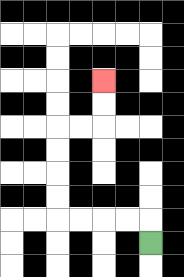{'start': '[6, 10]', 'end': '[4, 3]', 'path_directions': 'U,L,L,L,L,U,U,U,U,R,R,U,U', 'path_coordinates': '[[6, 10], [6, 9], [5, 9], [4, 9], [3, 9], [2, 9], [2, 8], [2, 7], [2, 6], [2, 5], [3, 5], [4, 5], [4, 4], [4, 3]]'}